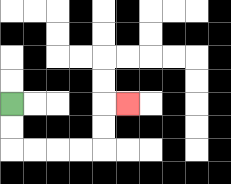{'start': '[0, 4]', 'end': '[5, 4]', 'path_directions': 'D,D,R,R,R,R,U,U,R', 'path_coordinates': '[[0, 4], [0, 5], [0, 6], [1, 6], [2, 6], [3, 6], [4, 6], [4, 5], [4, 4], [5, 4]]'}